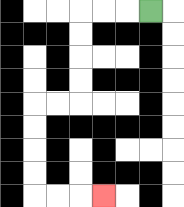{'start': '[6, 0]', 'end': '[4, 8]', 'path_directions': 'L,L,L,D,D,D,D,L,L,D,D,D,D,R,R,R', 'path_coordinates': '[[6, 0], [5, 0], [4, 0], [3, 0], [3, 1], [3, 2], [3, 3], [3, 4], [2, 4], [1, 4], [1, 5], [1, 6], [1, 7], [1, 8], [2, 8], [3, 8], [4, 8]]'}